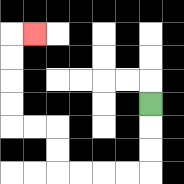{'start': '[6, 4]', 'end': '[1, 1]', 'path_directions': 'D,D,D,L,L,L,L,U,U,L,L,U,U,U,U,R', 'path_coordinates': '[[6, 4], [6, 5], [6, 6], [6, 7], [5, 7], [4, 7], [3, 7], [2, 7], [2, 6], [2, 5], [1, 5], [0, 5], [0, 4], [0, 3], [0, 2], [0, 1], [1, 1]]'}